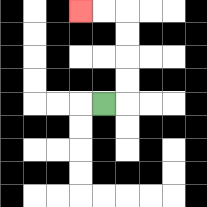{'start': '[4, 4]', 'end': '[3, 0]', 'path_directions': 'R,U,U,U,U,L,L', 'path_coordinates': '[[4, 4], [5, 4], [5, 3], [5, 2], [5, 1], [5, 0], [4, 0], [3, 0]]'}